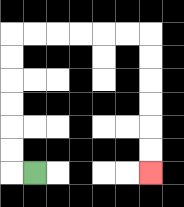{'start': '[1, 7]', 'end': '[6, 7]', 'path_directions': 'L,U,U,U,U,U,U,R,R,R,R,R,R,D,D,D,D,D,D', 'path_coordinates': '[[1, 7], [0, 7], [0, 6], [0, 5], [0, 4], [0, 3], [0, 2], [0, 1], [1, 1], [2, 1], [3, 1], [4, 1], [5, 1], [6, 1], [6, 2], [6, 3], [6, 4], [6, 5], [6, 6], [6, 7]]'}